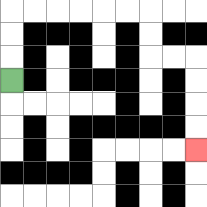{'start': '[0, 3]', 'end': '[8, 6]', 'path_directions': 'U,U,U,R,R,R,R,R,R,D,D,R,R,D,D,D,D', 'path_coordinates': '[[0, 3], [0, 2], [0, 1], [0, 0], [1, 0], [2, 0], [3, 0], [4, 0], [5, 0], [6, 0], [6, 1], [6, 2], [7, 2], [8, 2], [8, 3], [8, 4], [8, 5], [8, 6]]'}